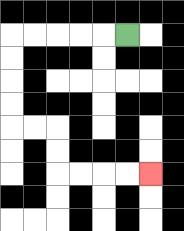{'start': '[5, 1]', 'end': '[6, 7]', 'path_directions': 'L,L,L,L,L,D,D,D,D,R,R,D,D,R,R,R,R', 'path_coordinates': '[[5, 1], [4, 1], [3, 1], [2, 1], [1, 1], [0, 1], [0, 2], [0, 3], [0, 4], [0, 5], [1, 5], [2, 5], [2, 6], [2, 7], [3, 7], [4, 7], [5, 7], [6, 7]]'}